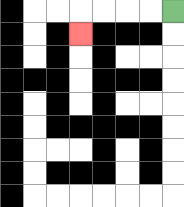{'start': '[7, 0]', 'end': '[3, 1]', 'path_directions': 'L,L,L,L,D', 'path_coordinates': '[[7, 0], [6, 0], [5, 0], [4, 0], [3, 0], [3, 1]]'}